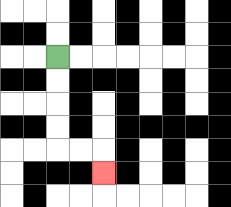{'start': '[2, 2]', 'end': '[4, 7]', 'path_directions': 'D,D,D,D,R,R,D', 'path_coordinates': '[[2, 2], [2, 3], [2, 4], [2, 5], [2, 6], [3, 6], [4, 6], [4, 7]]'}